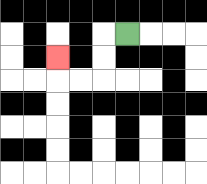{'start': '[5, 1]', 'end': '[2, 2]', 'path_directions': 'L,D,D,L,L,U', 'path_coordinates': '[[5, 1], [4, 1], [4, 2], [4, 3], [3, 3], [2, 3], [2, 2]]'}